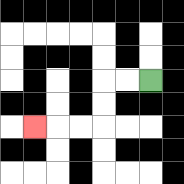{'start': '[6, 3]', 'end': '[1, 5]', 'path_directions': 'L,L,D,D,L,L,L', 'path_coordinates': '[[6, 3], [5, 3], [4, 3], [4, 4], [4, 5], [3, 5], [2, 5], [1, 5]]'}